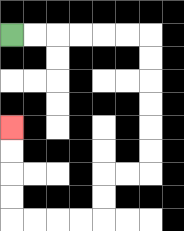{'start': '[0, 1]', 'end': '[0, 5]', 'path_directions': 'R,R,R,R,R,R,D,D,D,D,D,D,L,L,D,D,L,L,L,L,U,U,U,U', 'path_coordinates': '[[0, 1], [1, 1], [2, 1], [3, 1], [4, 1], [5, 1], [6, 1], [6, 2], [6, 3], [6, 4], [6, 5], [6, 6], [6, 7], [5, 7], [4, 7], [4, 8], [4, 9], [3, 9], [2, 9], [1, 9], [0, 9], [0, 8], [0, 7], [0, 6], [0, 5]]'}